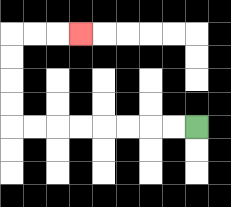{'start': '[8, 5]', 'end': '[3, 1]', 'path_directions': 'L,L,L,L,L,L,L,L,U,U,U,U,R,R,R', 'path_coordinates': '[[8, 5], [7, 5], [6, 5], [5, 5], [4, 5], [3, 5], [2, 5], [1, 5], [0, 5], [0, 4], [0, 3], [0, 2], [0, 1], [1, 1], [2, 1], [3, 1]]'}